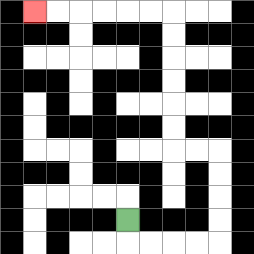{'start': '[5, 9]', 'end': '[1, 0]', 'path_directions': 'D,R,R,R,R,U,U,U,U,L,L,U,U,U,U,U,U,L,L,L,L,L,L', 'path_coordinates': '[[5, 9], [5, 10], [6, 10], [7, 10], [8, 10], [9, 10], [9, 9], [9, 8], [9, 7], [9, 6], [8, 6], [7, 6], [7, 5], [7, 4], [7, 3], [7, 2], [7, 1], [7, 0], [6, 0], [5, 0], [4, 0], [3, 0], [2, 0], [1, 0]]'}